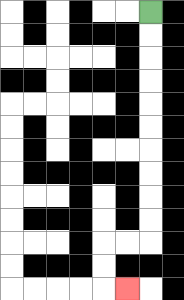{'start': '[6, 0]', 'end': '[5, 12]', 'path_directions': 'D,D,D,D,D,D,D,D,D,D,L,L,D,D,R', 'path_coordinates': '[[6, 0], [6, 1], [6, 2], [6, 3], [6, 4], [6, 5], [6, 6], [6, 7], [6, 8], [6, 9], [6, 10], [5, 10], [4, 10], [4, 11], [4, 12], [5, 12]]'}